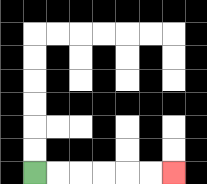{'start': '[1, 7]', 'end': '[7, 7]', 'path_directions': 'R,R,R,R,R,R', 'path_coordinates': '[[1, 7], [2, 7], [3, 7], [4, 7], [5, 7], [6, 7], [7, 7]]'}